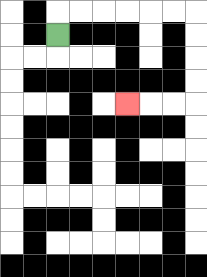{'start': '[2, 1]', 'end': '[5, 4]', 'path_directions': 'U,R,R,R,R,R,R,D,D,D,D,L,L,L', 'path_coordinates': '[[2, 1], [2, 0], [3, 0], [4, 0], [5, 0], [6, 0], [7, 0], [8, 0], [8, 1], [8, 2], [8, 3], [8, 4], [7, 4], [6, 4], [5, 4]]'}